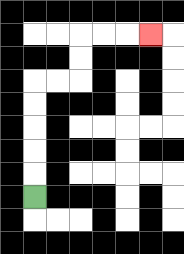{'start': '[1, 8]', 'end': '[6, 1]', 'path_directions': 'U,U,U,U,U,R,R,U,U,R,R,R', 'path_coordinates': '[[1, 8], [1, 7], [1, 6], [1, 5], [1, 4], [1, 3], [2, 3], [3, 3], [3, 2], [3, 1], [4, 1], [5, 1], [6, 1]]'}